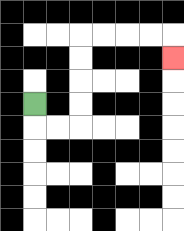{'start': '[1, 4]', 'end': '[7, 2]', 'path_directions': 'D,R,R,U,U,U,U,R,R,R,R,D', 'path_coordinates': '[[1, 4], [1, 5], [2, 5], [3, 5], [3, 4], [3, 3], [3, 2], [3, 1], [4, 1], [5, 1], [6, 1], [7, 1], [7, 2]]'}